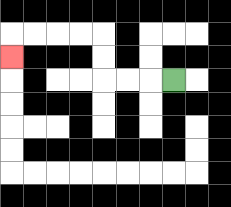{'start': '[7, 3]', 'end': '[0, 2]', 'path_directions': 'L,L,L,U,U,L,L,L,L,D', 'path_coordinates': '[[7, 3], [6, 3], [5, 3], [4, 3], [4, 2], [4, 1], [3, 1], [2, 1], [1, 1], [0, 1], [0, 2]]'}